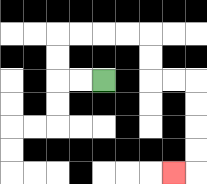{'start': '[4, 3]', 'end': '[7, 7]', 'path_directions': 'L,L,U,U,R,R,R,R,D,D,R,R,D,D,D,D,L', 'path_coordinates': '[[4, 3], [3, 3], [2, 3], [2, 2], [2, 1], [3, 1], [4, 1], [5, 1], [6, 1], [6, 2], [6, 3], [7, 3], [8, 3], [8, 4], [8, 5], [8, 6], [8, 7], [7, 7]]'}